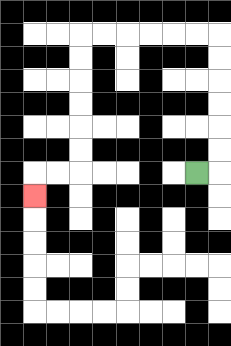{'start': '[8, 7]', 'end': '[1, 8]', 'path_directions': 'R,U,U,U,U,U,U,L,L,L,L,L,L,D,D,D,D,D,D,L,L,D', 'path_coordinates': '[[8, 7], [9, 7], [9, 6], [9, 5], [9, 4], [9, 3], [9, 2], [9, 1], [8, 1], [7, 1], [6, 1], [5, 1], [4, 1], [3, 1], [3, 2], [3, 3], [3, 4], [3, 5], [3, 6], [3, 7], [2, 7], [1, 7], [1, 8]]'}